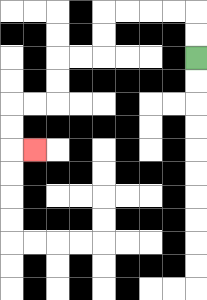{'start': '[8, 2]', 'end': '[1, 6]', 'path_directions': 'U,U,L,L,L,L,D,D,L,L,D,D,L,L,D,D,R', 'path_coordinates': '[[8, 2], [8, 1], [8, 0], [7, 0], [6, 0], [5, 0], [4, 0], [4, 1], [4, 2], [3, 2], [2, 2], [2, 3], [2, 4], [1, 4], [0, 4], [0, 5], [0, 6], [1, 6]]'}